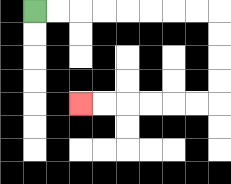{'start': '[1, 0]', 'end': '[3, 4]', 'path_directions': 'R,R,R,R,R,R,R,R,D,D,D,D,L,L,L,L,L,L', 'path_coordinates': '[[1, 0], [2, 0], [3, 0], [4, 0], [5, 0], [6, 0], [7, 0], [8, 0], [9, 0], [9, 1], [9, 2], [9, 3], [9, 4], [8, 4], [7, 4], [6, 4], [5, 4], [4, 4], [3, 4]]'}